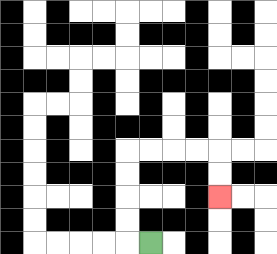{'start': '[6, 10]', 'end': '[9, 8]', 'path_directions': 'L,U,U,U,U,R,R,R,R,D,D', 'path_coordinates': '[[6, 10], [5, 10], [5, 9], [5, 8], [5, 7], [5, 6], [6, 6], [7, 6], [8, 6], [9, 6], [9, 7], [9, 8]]'}